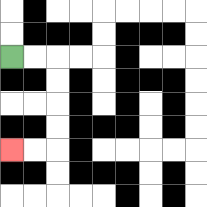{'start': '[0, 2]', 'end': '[0, 6]', 'path_directions': 'R,R,D,D,D,D,L,L', 'path_coordinates': '[[0, 2], [1, 2], [2, 2], [2, 3], [2, 4], [2, 5], [2, 6], [1, 6], [0, 6]]'}